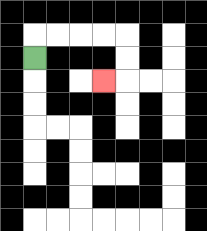{'start': '[1, 2]', 'end': '[4, 3]', 'path_directions': 'U,R,R,R,R,D,D,L', 'path_coordinates': '[[1, 2], [1, 1], [2, 1], [3, 1], [4, 1], [5, 1], [5, 2], [5, 3], [4, 3]]'}